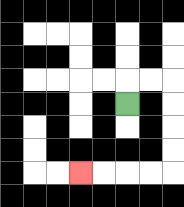{'start': '[5, 4]', 'end': '[3, 7]', 'path_directions': 'U,R,R,D,D,D,D,L,L,L,L', 'path_coordinates': '[[5, 4], [5, 3], [6, 3], [7, 3], [7, 4], [7, 5], [7, 6], [7, 7], [6, 7], [5, 7], [4, 7], [3, 7]]'}